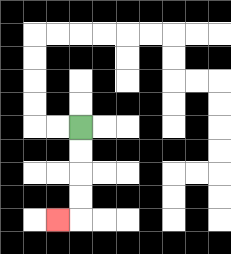{'start': '[3, 5]', 'end': '[2, 9]', 'path_directions': 'D,D,D,D,L', 'path_coordinates': '[[3, 5], [3, 6], [3, 7], [3, 8], [3, 9], [2, 9]]'}